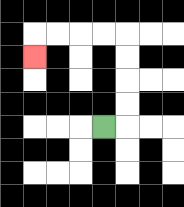{'start': '[4, 5]', 'end': '[1, 2]', 'path_directions': 'R,U,U,U,U,L,L,L,L,D', 'path_coordinates': '[[4, 5], [5, 5], [5, 4], [5, 3], [5, 2], [5, 1], [4, 1], [3, 1], [2, 1], [1, 1], [1, 2]]'}